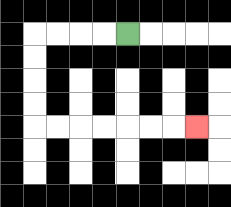{'start': '[5, 1]', 'end': '[8, 5]', 'path_directions': 'L,L,L,L,D,D,D,D,R,R,R,R,R,R,R', 'path_coordinates': '[[5, 1], [4, 1], [3, 1], [2, 1], [1, 1], [1, 2], [1, 3], [1, 4], [1, 5], [2, 5], [3, 5], [4, 5], [5, 5], [6, 5], [7, 5], [8, 5]]'}